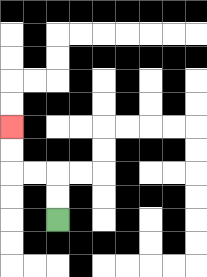{'start': '[2, 9]', 'end': '[0, 5]', 'path_directions': 'U,U,L,L,U,U', 'path_coordinates': '[[2, 9], [2, 8], [2, 7], [1, 7], [0, 7], [0, 6], [0, 5]]'}